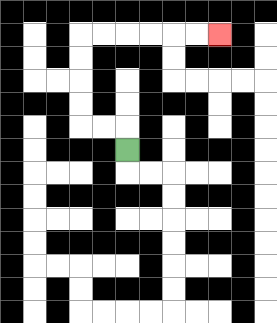{'start': '[5, 6]', 'end': '[9, 1]', 'path_directions': 'U,L,L,U,U,U,U,R,R,R,R,R,R', 'path_coordinates': '[[5, 6], [5, 5], [4, 5], [3, 5], [3, 4], [3, 3], [3, 2], [3, 1], [4, 1], [5, 1], [6, 1], [7, 1], [8, 1], [9, 1]]'}